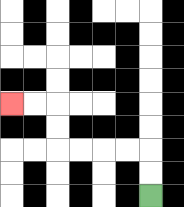{'start': '[6, 8]', 'end': '[0, 4]', 'path_directions': 'U,U,L,L,L,L,U,U,L,L', 'path_coordinates': '[[6, 8], [6, 7], [6, 6], [5, 6], [4, 6], [3, 6], [2, 6], [2, 5], [2, 4], [1, 4], [0, 4]]'}